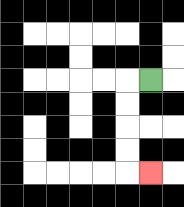{'start': '[6, 3]', 'end': '[6, 7]', 'path_directions': 'L,D,D,D,D,R', 'path_coordinates': '[[6, 3], [5, 3], [5, 4], [5, 5], [5, 6], [5, 7], [6, 7]]'}